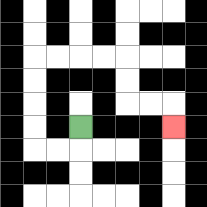{'start': '[3, 5]', 'end': '[7, 5]', 'path_directions': 'D,L,L,U,U,U,U,R,R,R,R,D,D,R,R,D', 'path_coordinates': '[[3, 5], [3, 6], [2, 6], [1, 6], [1, 5], [1, 4], [1, 3], [1, 2], [2, 2], [3, 2], [4, 2], [5, 2], [5, 3], [5, 4], [6, 4], [7, 4], [7, 5]]'}